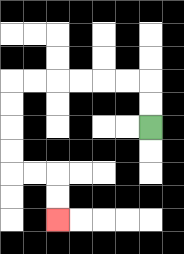{'start': '[6, 5]', 'end': '[2, 9]', 'path_directions': 'U,U,L,L,L,L,L,L,D,D,D,D,R,R,D,D', 'path_coordinates': '[[6, 5], [6, 4], [6, 3], [5, 3], [4, 3], [3, 3], [2, 3], [1, 3], [0, 3], [0, 4], [0, 5], [0, 6], [0, 7], [1, 7], [2, 7], [2, 8], [2, 9]]'}